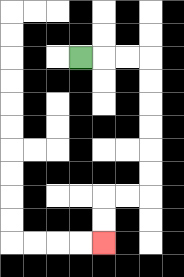{'start': '[3, 2]', 'end': '[4, 10]', 'path_directions': 'R,R,R,D,D,D,D,D,D,L,L,D,D', 'path_coordinates': '[[3, 2], [4, 2], [5, 2], [6, 2], [6, 3], [6, 4], [6, 5], [6, 6], [6, 7], [6, 8], [5, 8], [4, 8], [4, 9], [4, 10]]'}